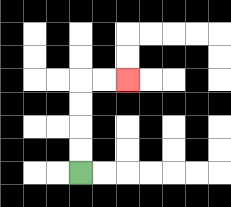{'start': '[3, 7]', 'end': '[5, 3]', 'path_directions': 'U,U,U,U,R,R', 'path_coordinates': '[[3, 7], [3, 6], [3, 5], [3, 4], [3, 3], [4, 3], [5, 3]]'}